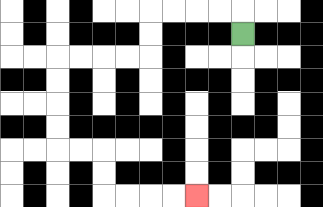{'start': '[10, 1]', 'end': '[8, 8]', 'path_directions': 'U,L,L,L,L,D,D,L,L,L,L,D,D,D,D,R,R,D,D,R,R,R,R', 'path_coordinates': '[[10, 1], [10, 0], [9, 0], [8, 0], [7, 0], [6, 0], [6, 1], [6, 2], [5, 2], [4, 2], [3, 2], [2, 2], [2, 3], [2, 4], [2, 5], [2, 6], [3, 6], [4, 6], [4, 7], [4, 8], [5, 8], [6, 8], [7, 8], [8, 8]]'}